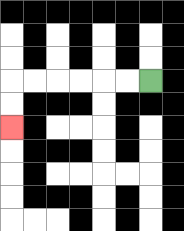{'start': '[6, 3]', 'end': '[0, 5]', 'path_directions': 'L,L,L,L,L,L,D,D', 'path_coordinates': '[[6, 3], [5, 3], [4, 3], [3, 3], [2, 3], [1, 3], [0, 3], [0, 4], [0, 5]]'}